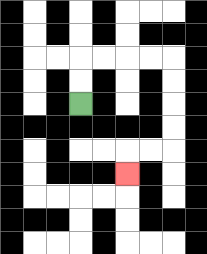{'start': '[3, 4]', 'end': '[5, 7]', 'path_directions': 'U,U,R,R,R,R,D,D,D,D,L,L,D', 'path_coordinates': '[[3, 4], [3, 3], [3, 2], [4, 2], [5, 2], [6, 2], [7, 2], [7, 3], [7, 4], [7, 5], [7, 6], [6, 6], [5, 6], [5, 7]]'}